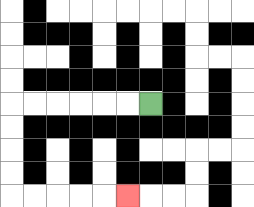{'start': '[6, 4]', 'end': '[5, 8]', 'path_directions': 'L,L,L,L,L,L,D,D,D,D,R,R,R,R,R', 'path_coordinates': '[[6, 4], [5, 4], [4, 4], [3, 4], [2, 4], [1, 4], [0, 4], [0, 5], [0, 6], [0, 7], [0, 8], [1, 8], [2, 8], [3, 8], [4, 8], [5, 8]]'}